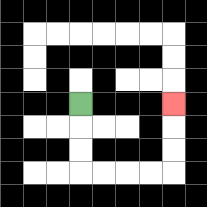{'start': '[3, 4]', 'end': '[7, 4]', 'path_directions': 'D,D,D,R,R,R,R,U,U,U', 'path_coordinates': '[[3, 4], [3, 5], [3, 6], [3, 7], [4, 7], [5, 7], [6, 7], [7, 7], [7, 6], [7, 5], [7, 4]]'}